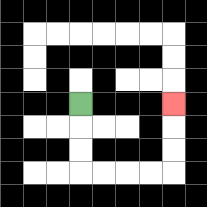{'start': '[3, 4]', 'end': '[7, 4]', 'path_directions': 'D,D,D,R,R,R,R,U,U,U', 'path_coordinates': '[[3, 4], [3, 5], [3, 6], [3, 7], [4, 7], [5, 7], [6, 7], [7, 7], [7, 6], [7, 5], [7, 4]]'}